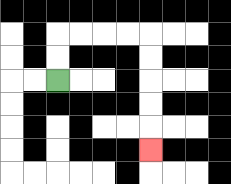{'start': '[2, 3]', 'end': '[6, 6]', 'path_directions': 'U,U,R,R,R,R,D,D,D,D,D', 'path_coordinates': '[[2, 3], [2, 2], [2, 1], [3, 1], [4, 1], [5, 1], [6, 1], [6, 2], [6, 3], [6, 4], [6, 5], [6, 6]]'}